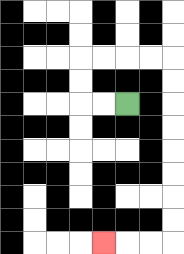{'start': '[5, 4]', 'end': '[4, 10]', 'path_directions': 'L,L,U,U,R,R,R,R,D,D,D,D,D,D,D,D,L,L,L', 'path_coordinates': '[[5, 4], [4, 4], [3, 4], [3, 3], [3, 2], [4, 2], [5, 2], [6, 2], [7, 2], [7, 3], [7, 4], [7, 5], [7, 6], [7, 7], [7, 8], [7, 9], [7, 10], [6, 10], [5, 10], [4, 10]]'}